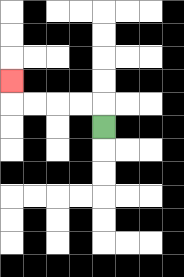{'start': '[4, 5]', 'end': '[0, 3]', 'path_directions': 'U,L,L,L,L,U', 'path_coordinates': '[[4, 5], [4, 4], [3, 4], [2, 4], [1, 4], [0, 4], [0, 3]]'}